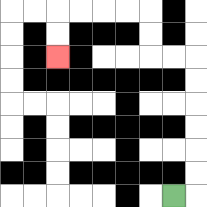{'start': '[7, 8]', 'end': '[2, 2]', 'path_directions': 'R,U,U,U,U,U,U,L,L,U,U,L,L,L,L,D,D', 'path_coordinates': '[[7, 8], [8, 8], [8, 7], [8, 6], [8, 5], [8, 4], [8, 3], [8, 2], [7, 2], [6, 2], [6, 1], [6, 0], [5, 0], [4, 0], [3, 0], [2, 0], [2, 1], [2, 2]]'}